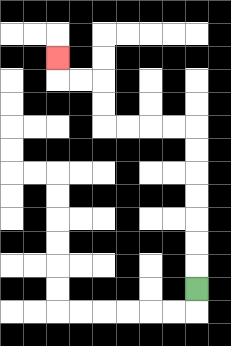{'start': '[8, 12]', 'end': '[2, 2]', 'path_directions': 'U,U,U,U,U,U,U,L,L,L,L,U,U,L,L,U', 'path_coordinates': '[[8, 12], [8, 11], [8, 10], [8, 9], [8, 8], [8, 7], [8, 6], [8, 5], [7, 5], [6, 5], [5, 5], [4, 5], [4, 4], [4, 3], [3, 3], [2, 3], [2, 2]]'}